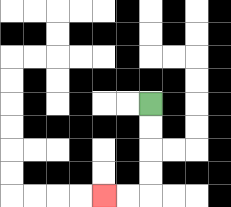{'start': '[6, 4]', 'end': '[4, 8]', 'path_directions': 'D,D,D,D,L,L', 'path_coordinates': '[[6, 4], [6, 5], [6, 6], [6, 7], [6, 8], [5, 8], [4, 8]]'}